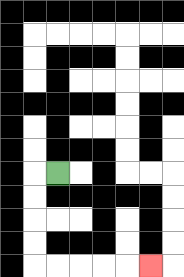{'start': '[2, 7]', 'end': '[6, 11]', 'path_directions': 'L,D,D,D,D,R,R,R,R,R', 'path_coordinates': '[[2, 7], [1, 7], [1, 8], [1, 9], [1, 10], [1, 11], [2, 11], [3, 11], [4, 11], [5, 11], [6, 11]]'}